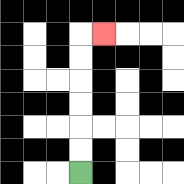{'start': '[3, 7]', 'end': '[4, 1]', 'path_directions': 'U,U,U,U,U,U,R', 'path_coordinates': '[[3, 7], [3, 6], [3, 5], [3, 4], [3, 3], [3, 2], [3, 1], [4, 1]]'}